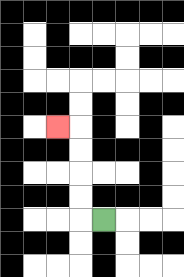{'start': '[4, 9]', 'end': '[2, 5]', 'path_directions': 'L,U,U,U,U,L', 'path_coordinates': '[[4, 9], [3, 9], [3, 8], [3, 7], [3, 6], [3, 5], [2, 5]]'}